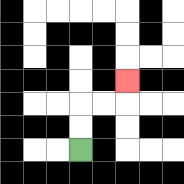{'start': '[3, 6]', 'end': '[5, 3]', 'path_directions': 'U,U,R,R,U', 'path_coordinates': '[[3, 6], [3, 5], [3, 4], [4, 4], [5, 4], [5, 3]]'}